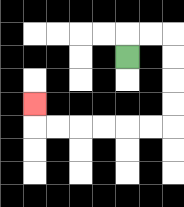{'start': '[5, 2]', 'end': '[1, 4]', 'path_directions': 'U,R,R,D,D,D,D,L,L,L,L,L,L,U', 'path_coordinates': '[[5, 2], [5, 1], [6, 1], [7, 1], [7, 2], [7, 3], [7, 4], [7, 5], [6, 5], [5, 5], [4, 5], [3, 5], [2, 5], [1, 5], [1, 4]]'}